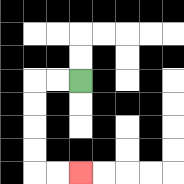{'start': '[3, 3]', 'end': '[3, 7]', 'path_directions': 'L,L,D,D,D,D,R,R', 'path_coordinates': '[[3, 3], [2, 3], [1, 3], [1, 4], [1, 5], [1, 6], [1, 7], [2, 7], [3, 7]]'}